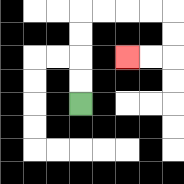{'start': '[3, 4]', 'end': '[5, 2]', 'path_directions': 'U,U,U,U,R,R,R,R,D,D,L,L', 'path_coordinates': '[[3, 4], [3, 3], [3, 2], [3, 1], [3, 0], [4, 0], [5, 0], [6, 0], [7, 0], [7, 1], [7, 2], [6, 2], [5, 2]]'}